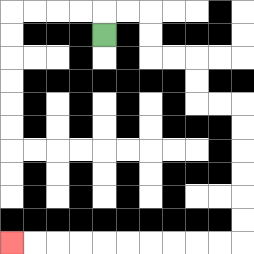{'start': '[4, 1]', 'end': '[0, 10]', 'path_directions': 'U,R,R,D,D,R,R,D,D,R,R,D,D,D,D,D,D,L,L,L,L,L,L,L,L,L,L', 'path_coordinates': '[[4, 1], [4, 0], [5, 0], [6, 0], [6, 1], [6, 2], [7, 2], [8, 2], [8, 3], [8, 4], [9, 4], [10, 4], [10, 5], [10, 6], [10, 7], [10, 8], [10, 9], [10, 10], [9, 10], [8, 10], [7, 10], [6, 10], [5, 10], [4, 10], [3, 10], [2, 10], [1, 10], [0, 10]]'}